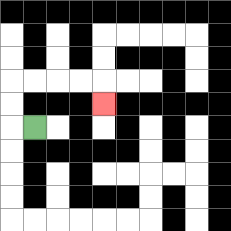{'start': '[1, 5]', 'end': '[4, 4]', 'path_directions': 'L,U,U,R,R,R,R,D', 'path_coordinates': '[[1, 5], [0, 5], [0, 4], [0, 3], [1, 3], [2, 3], [3, 3], [4, 3], [4, 4]]'}